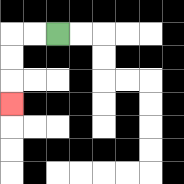{'start': '[2, 1]', 'end': '[0, 4]', 'path_directions': 'L,L,D,D,D', 'path_coordinates': '[[2, 1], [1, 1], [0, 1], [0, 2], [0, 3], [0, 4]]'}